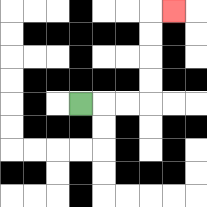{'start': '[3, 4]', 'end': '[7, 0]', 'path_directions': 'R,R,R,U,U,U,U,R', 'path_coordinates': '[[3, 4], [4, 4], [5, 4], [6, 4], [6, 3], [6, 2], [6, 1], [6, 0], [7, 0]]'}